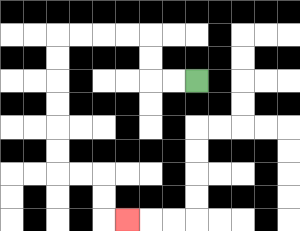{'start': '[8, 3]', 'end': '[5, 9]', 'path_directions': 'L,L,U,U,L,L,L,L,D,D,D,D,D,D,R,R,D,D,R', 'path_coordinates': '[[8, 3], [7, 3], [6, 3], [6, 2], [6, 1], [5, 1], [4, 1], [3, 1], [2, 1], [2, 2], [2, 3], [2, 4], [2, 5], [2, 6], [2, 7], [3, 7], [4, 7], [4, 8], [4, 9], [5, 9]]'}